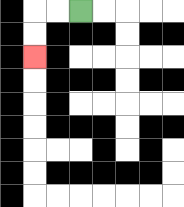{'start': '[3, 0]', 'end': '[1, 2]', 'path_directions': 'L,L,D,D', 'path_coordinates': '[[3, 0], [2, 0], [1, 0], [1, 1], [1, 2]]'}